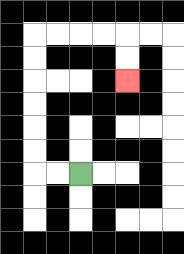{'start': '[3, 7]', 'end': '[5, 3]', 'path_directions': 'L,L,U,U,U,U,U,U,R,R,R,R,D,D', 'path_coordinates': '[[3, 7], [2, 7], [1, 7], [1, 6], [1, 5], [1, 4], [1, 3], [1, 2], [1, 1], [2, 1], [3, 1], [4, 1], [5, 1], [5, 2], [5, 3]]'}